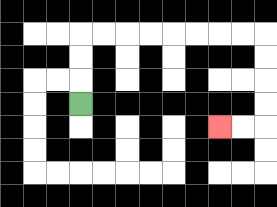{'start': '[3, 4]', 'end': '[9, 5]', 'path_directions': 'U,U,U,R,R,R,R,R,R,R,R,D,D,D,D,L,L', 'path_coordinates': '[[3, 4], [3, 3], [3, 2], [3, 1], [4, 1], [5, 1], [6, 1], [7, 1], [8, 1], [9, 1], [10, 1], [11, 1], [11, 2], [11, 3], [11, 4], [11, 5], [10, 5], [9, 5]]'}